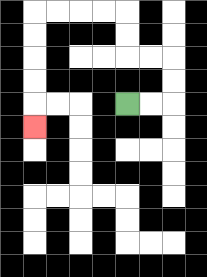{'start': '[5, 4]', 'end': '[1, 5]', 'path_directions': 'R,R,U,U,L,L,U,U,L,L,L,L,D,D,D,D,D', 'path_coordinates': '[[5, 4], [6, 4], [7, 4], [7, 3], [7, 2], [6, 2], [5, 2], [5, 1], [5, 0], [4, 0], [3, 0], [2, 0], [1, 0], [1, 1], [1, 2], [1, 3], [1, 4], [1, 5]]'}